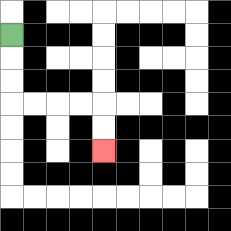{'start': '[0, 1]', 'end': '[4, 6]', 'path_directions': 'D,D,D,R,R,R,R,D,D', 'path_coordinates': '[[0, 1], [0, 2], [0, 3], [0, 4], [1, 4], [2, 4], [3, 4], [4, 4], [4, 5], [4, 6]]'}